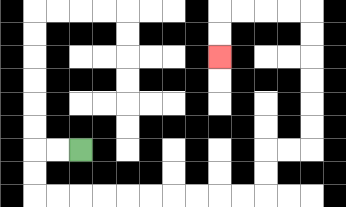{'start': '[3, 6]', 'end': '[9, 2]', 'path_directions': 'L,L,D,D,R,R,R,R,R,R,R,R,R,R,U,U,R,R,U,U,U,U,U,U,L,L,L,L,D,D', 'path_coordinates': '[[3, 6], [2, 6], [1, 6], [1, 7], [1, 8], [2, 8], [3, 8], [4, 8], [5, 8], [6, 8], [7, 8], [8, 8], [9, 8], [10, 8], [11, 8], [11, 7], [11, 6], [12, 6], [13, 6], [13, 5], [13, 4], [13, 3], [13, 2], [13, 1], [13, 0], [12, 0], [11, 0], [10, 0], [9, 0], [9, 1], [9, 2]]'}